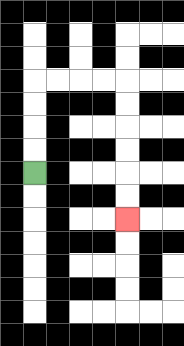{'start': '[1, 7]', 'end': '[5, 9]', 'path_directions': 'U,U,U,U,R,R,R,R,D,D,D,D,D,D', 'path_coordinates': '[[1, 7], [1, 6], [1, 5], [1, 4], [1, 3], [2, 3], [3, 3], [4, 3], [5, 3], [5, 4], [5, 5], [5, 6], [5, 7], [5, 8], [5, 9]]'}